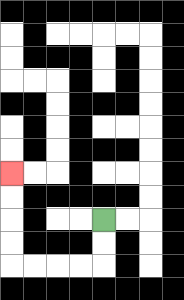{'start': '[4, 9]', 'end': '[0, 7]', 'path_directions': 'D,D,L,L,L,L,U,U,U,U', 'path_coordinates': '[[4, 9], [4, 10], [4, 11], [3, 11], [2, 11], [1, 11], [0, 11], [0, 10], [0, 9], [0, 8], [0, 7]]'}